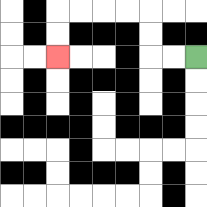{'start': '[8, 2]', 'end': '[2, 2]', 'path_directions': 'L,L,U,U,L,L,L,L,D,D', 'path_coordinates': '[[8, 2], [7, 2], [6, 2], [6, 1], [6, 0], [5, 0], [4, 0], [3, 0], [2, 0], [2, 1], [2, 2]]'}